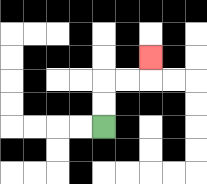{'start': '[4, 5]', 'end': '[6, 2]', 'path_directions': 'U,U,R,R,U', 'path_coordinates': '[[4, 5], [4, 4], [4, 3], [5, 3], [6, 3], [6, 2]]'}